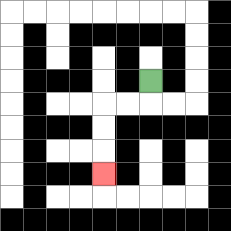{'start': '[6, 3]', 'end': '[4, 7]', 'path_directions': 'D,L,L,D,D,D', 'path_coordinates': '[[6, 3], [6, 4], [5, 4], [4, 4], [4, 5], [4, 6], [4, 7]]'}